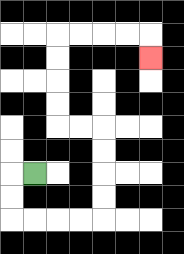{'start': '[1, 7]', 'end': '[6, 2]', 'path_directions': 'L,D,D,R,R,R,R,U,U,U,U,L,L,U,U,U,U,R,R,R,R,D', 'path_coordinates': '[[1, 7], [0, 7], [0, 8], [0, 9], [1, 9], [2, 9], [3, 9], [4, 9], [4, 8], [4, 7], [4, 6], [4, 5], [3, 5], [2, 5], [2, 4], [2, 3], [2, 2], [2, 1], [3, 1], [4, 1], [5, 1], [6, 1], [6, 2]]'}